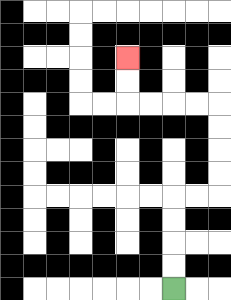{'start': '[7, 12]', 'end': '[5, 2]', 'path_directions': 'U,U,U,U,R,R,U,U,U,U,L,L,L,L,U,U', 'path_coordinates': '[[7, 12], [7, 11], [7, 10], [7, 9], [7, 8], [8, 8], [9, 8], [9, 7], [9, 6], [9, 5], [9, 4], [8, 4], [7, 4], [6, 4], [5, 4], [5, 3], [5, 2]]'}